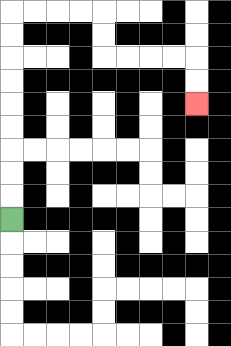{'start': '[0, 9]', 'end': '[8, 4]', 'path_directions': 'U,U,U,U,U,U,U,U,U,R,R,R,R,D,D,R,R,R,R,D,D', 'path_coordinates': '[[0, 9], [0, 8], [0, 7], [0, 6], [0, 5], [0, 4], [0, 3], [0, 2], [0, 1], [0, 0], [1, 0], [2, 0], [3, 0], [4, 0], [4, 1], [4, 2], [5, 2], [6, 2], [7, 2], [8, 2], [8, 3], [8, 4]]'}